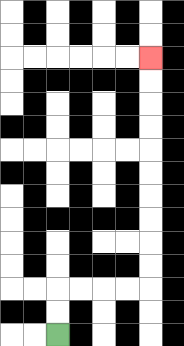{'start': '[2, 14]', 'end': '[6, 2]', 'path_directions': 'U,U,R,R,R,R,U,U,U,U,U,U,U,U,U,U', 'path_coordinates': '[[2, 14], [2, 13], [2, 12], [3, 12], [4, 12], [5, 12], [6, 12], [6, 11], [6, 10], [6, 9], [6, 8], [6, 7], [6, 6], [6, 5], [6, 4], [6, 3], [6, 2]]'}